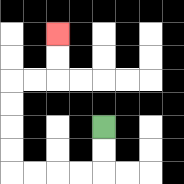{'start': '[4, 5]', 'end': '[2, 1]', 'path_directions': 'D,D,L,L,L,L,U,U,U,U,R,R,U,U', 'path_coordinates': '[[4, 5], [4, 6], [4, 7], [3, 7], [2, 7], [1, 7], [0, 7], [0, 6], [0, 5], [0, 4], [0, 3], [1, 3], [2, 3], [2, 2], [2, 1]]'}